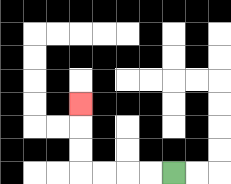{'start': '[7, 7]', 'end': '[3, 4]', 'path_directions': 'L,L,L,L,U,U,U', 'path_coordinates': '[[7, 7], [6, 7], [5, 7], [4, 7], [3, 7], [3, 6], [3, 5], [3, 4]]'}